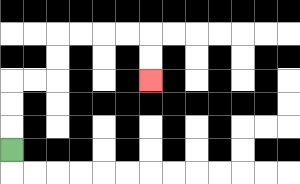{'start': '[0, 6]', 'end': '[6, 3]', 'path_directions': 'U,U,U,R,R,U,U,R,R,R,R,D,D', 'path_coordinates': '[[0, 6], [0, 5], [0, 4], [0, 3], [1, 3], [2, 3], [2, 2], [2, 1], [3, 1], [4, 1], [5, 1], [6, 1], [6, 2], [6, 3]]'}